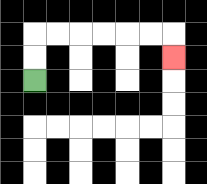{'start': '[1, 3]', 'end': '[7, 2]', 'path_directions': 'U,U,R,R,R,R,R,R,D', 'path_coordinates': '[[1, 3], [1, 2], [1, 1], [2, 1], [3, 1], [4, 1], [5, 1], [6, 1], [7, 1], [7, 2]]'}